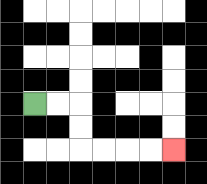{'start': '[1, 4]', 'end': '[7, 6]', 'path_directions': 'R,R,D,D,R,R,R,R', 'path_coordinates': '[[1, 4], [2, 4], [3, 4], [3, 5], [3, 6], [4, 6], [5, 6], [6, 6], [7, 6]]'}